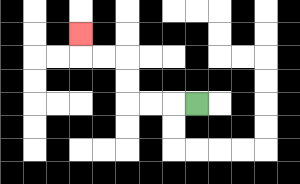{'start': '[8, 4]', 'end': '[3, 1]', 'path_directions': 'L,L,L,U,U,L,L,U', 'path_coordinates': '[[8, 4], [7, 4], [6, 4], [5, 4], [5, 3], [5, 2], [4, 2], [3, 2], [3, 1]]'}